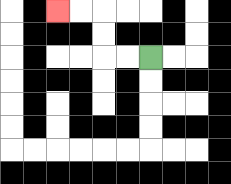{'start': '[6, 2]', 'end': '[2, 0]', 'path_directions': 'L,L,U,U,L,L', 'path_coordinates': '[[6, 2], [5, 2], [4, 2], [4, 1], [4, 0], [3, 0], [2, 0]]'}